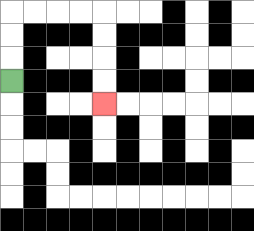{'start': '[0, 3]', 'end': '[4, 4]', 'path_directions': 'U,U,U,R,R,R,R,D,D,D,D', 'path_coordinates': '[[0, 3], [0, 2], [0, 1], [0, 0], [1, 0], [2, 0], [3, 0], [4, 0], [4, 1], [4, 2], [4, 3], [4, 4]]'}